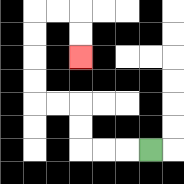{'start': '[6, 6]', 'end': '[3, 2]', 'path_directions': 'L,L,L,U,U,L,L,U,U,U,U,R,R,D,D', 'path_coordinates': '[[6, 6], [5, 6], [4, 6], [3, 6], [3, 5], [3, 4], [2, 4], [1, 4], [1, 3], [1, 2], [1, 1], [1, 0], [2, 0], [3, 0], [3, 1], [3, 2]]'}